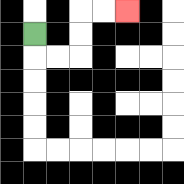{'start': '[1, 1]', 'end': '[5, 0]', 'path_directions': 'D,R,R,U,U,R,R', 'path_coordinates': '[[1, 1], [1, 2], [2, 2], [3, 2], [3, 1], [3, 0], [4, 0], [5, 0]]'}